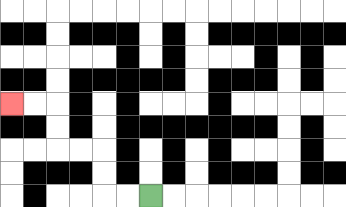{'start': '[6, 8]', 'end': '[0, 4]', 'path_directions': 'L,L,U,U,L,L,U,U,L,L', 'path_coordinates': '[[6, 8], [5, 8], [4, 8], [4, 7], [4, 6], [3, 6], [2, 6], [2, 5], [2, 4], [1, 4], [0, 4]]'}